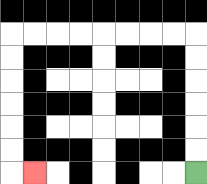{'start': '[8, 7]', 'end': '[1, 7]', 'path_directions': 'U,U,U,U,U,U,L,L,L,L,L,L,L,L,D,D,D,D,D,D,R', 'path_coordinates': '[[8, 7], [8, 6], [8, 5], [8, 4], [8, 3], [8, 2], [8, 1], [7, 1], [6, 1], [5, 1], [4, 1], [3, 1], [2, 1], [1, 1], [0, 1], [0, 2], [0, 3], [0, 4], [0, 5], [0, 6], [0, 7], [1, 7]]'}